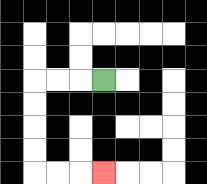{'start': '[4, 3]', 'end': '[4, 7]', 'path_directions': 'L,L,L,D,D,D,D,R,R,R', 'path_coordinates': '[[4, 3], [3, 3], [2, 3], [1, 3], [1, 4], [1, 5], [1, 6], [1, 7], [2, 7], [3, 7], [4, 7]]'}